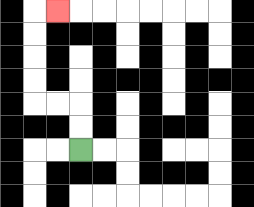{'start': '[3, 6]', 'end': '[2, 0]', 'path_directions': 'U,U,L,L,U,U,U,U,R', 'path_coordinates': '[[3, 6], [3, 5], [3, 4], [2, 4], [1, 4], [1, 3], [1, 2], [1, 1], [1, 0], [2, 0]]'}